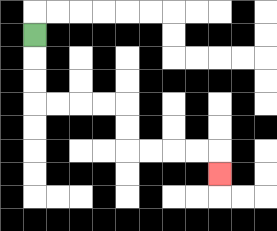{'start': '[1, 1]', 'end': '[9, 7]', 'path_directions': 'D,D,D,R,R,R,R,D,D,R,R,R,R,D', 'path_coordinates': '[[1, 1], [1, 2], [1, 3], [1, 4], [2, 4], [3, 4], [4, 4], [5, 4], [5, 5], [5, 6], [6, 6], [7, 6], [8, 6], [9, 6], [9, 7]]'}